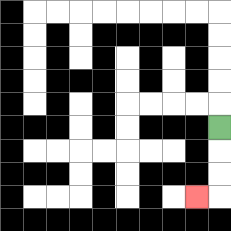{'start': '[9, 5]', 'end': '[8, 8]', 'path_directions': 'D,D,D,L', 'path_coordinates': '[[9, 5], [9, 6], [9, 7], [9, 8], [8, 8]]'}